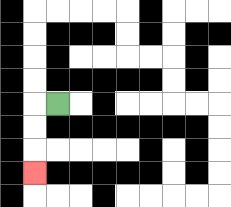{'start': '[2, 4]', 'end': '[1, 7]', 'path_directions': 'L,D,D,D', 'path_coordinates': '[[2, 4], [1, 4], [1, 5], [1, 6], [1, 7]]'}